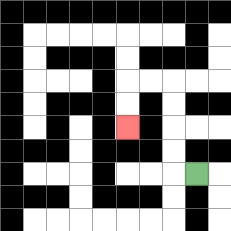{'start': '[8, 7]', 'end': '[5, 5]', 'path_directions': 'L,U,U,U,U,L,L,D,D', 'path_coordinates': '[[8, 7], [7, 7], [7, 6], [7, 5], [7, 4], [7, 3], [6, 3], [5, 3], [5, 4], [5, 5]]'}